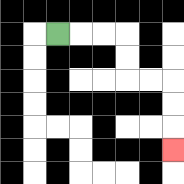{'start': '[2, 1]', 'end': '[7, 6]', 'path_directions': 'R,R,R,D,D,R,R,D,D,D', 'path_coordinates': '[[2, 1], [3, 1], [4, 1], [5, 1], [5, 2], [5, 3], [6, 3], [7, 3], [7, 4], [7, 5], [7, 6]]'}